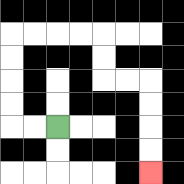{'start': '[2, 5]', 'end': '[6, 7]', 'path_directions': 'L,L,U,U,U,U,R,R,R,R,D,D,R,R,D,D,D,D', 'path_coordinates': '[[2, 5], [1, 5], [0, 5], [0, 4], [0, 3], [0, 2], [0, 1], [1, 1], [2, 1], [3, 1], [4, 1], [4, 2], [4, 3], [5, 3], [6, 3], [6, 4], [6, 5], [6, 6], [6, 7]]'}